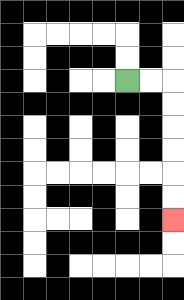{'start': '[5, 3]', 'end': '[7, 9]', 'path_directions': 'R,R,D,D,D,D,D,D', 'path_coordinates': '[[5, 3], [6, 3], [7, 3], [7, 4], [7, 5], [7, 6], [7, 7], [7, 8], [7, 9]]'}